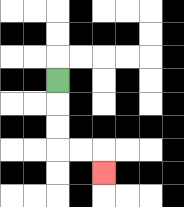{'start': '[2, 3]', 'end': '[4, 7]', 'path_directions': 'D,D,D,R,R,D', 'path_coordinates': '[[2, 3], [2, 4], [2, 5], [2, 6], [3, 6], [4, 6], [4, 7]]'}